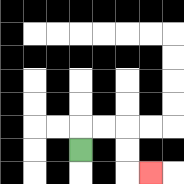{'start': '[3, 6]', 'end': '[6, 7]', 'path_directions': 'U,R,R,D,D,R', 'path_coordinates': '[[3, 6], [3, 5], [4, 5], [5, 5], [5, 6], [5, 7], [6, 7]]'}